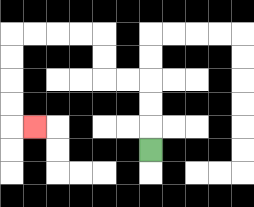{'start': '[6, 6]', 'end': '[1, 5]', 'path_directions': 'U,U,U,L,L,U,U,L,L,L,L,D,D,D,D,R', 'path_coordinates': '[[6, 6], [6, 5], [6, 4], [6, 3], [5, 3], [4, 3], [4, 2], [4, 1], [3, 1], [2, 1], [1, 1], [0, 1], [0, 2], [0, 3], [0, 4], [0, 5], [1, 5]]'}